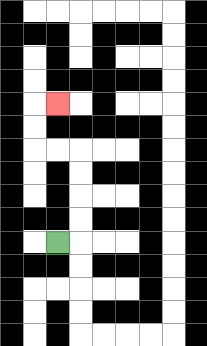{'start': '[2, 10]', 'end': '[2, 4]', 'path_directions': 'R,U,U,U,U,L,L,U,U,R', 'path_coordinates': '[[2, 10], [3, 10], [3, 9], [3, 8], [3, 7], [3, 6], [2, 6], [1, 6], [1, 5], [1, 4], [2, 4]]'}